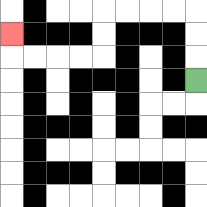{'start': '[8, 3]', 'end': '[0, 1]', 'path_directions': 'U,U,U,L,L,L,L,D,D,L,L,L,L,U', 'path_coordinates': '[[8, 3], [8, 2], [8, 1], [8, 0], [7, 0], [6, 0], [5, 0], [4, 0], [4, 1], [4, 2], [3, 2], [2, 2], [1, 2], [0, 2], [0, 1]]'}